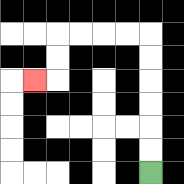{'start': '[6, 7]', 'end': '[1, 3]', 'path_directions': 'U,U,U,U,U,U,L,L,L,L,D,D,L', 'path_coordinates': '[[6, 7], [6, 6], [6, 5], [6, 4], [6, 3], [6, 2], [6, 1], [5, 1], [4, 1], [3, 1], [2, 1], [2, 2], [2, 3], [1, 3]]'}